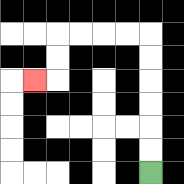{'start': '[6, 7]', 'end': '[1, 3]', 'path_directions': 'U,U,U,U,U,U,L,L,L,L,D,D,L', 'path_coordinates': '[[6, 7], [6, 6], [6, 5], [6, 4], [6, 3], [6, 2], [6, 1], [5, 1], [4, 1], [3, 1], [2, 1], [2, 2], [2, 3], [1, 3]]'}